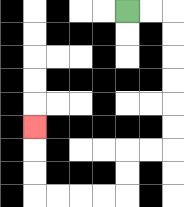{'start': '[5, 0]', 'end': '[1, 5]', 'path_directions': 'R,R,D,D,D,D,D,D,L,L,D,D,L,L,L,L,U,U,U', 'path_coordinates': '[[5, 0], [6, 0], [7, 0], [7, 1], [7, 2], [7, 3], [7, 4], [7, 5], [7, 6], [6, 6], [5, 6], [5, 7], [5, 8], [4, 8], [3, 8], [2, 8], [1, 8], [1, 7], [1, 6], [1, 5]]'}